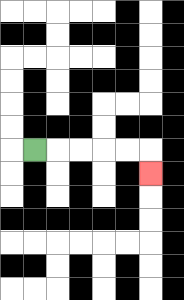{'start': '[1, 6]', 'end': '[6, 7]', 'path_directions': 'R,R,R,R,R,D', 'path_coordinates': '[[1, 6], [2, 6], [3, 6], [4, 6], [5, 6], [6, 6], [6, 7]]'}